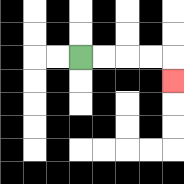{'start': '[3, 2]', 'end': '[7, 3]', 'path_directions': 'R,R,R,R,D', 'path_coordinates': '[[3, 2], [4, 2], [5, 2], [6, 2], [7, 2], [7, 3]]'}